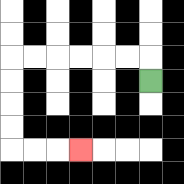{'start': '[6, 3]', 'end': '[3, 6]', 'path_directions': 'U,L,L,L,L,L,L,D,D,D,D,R,R,R', 'path_coordinates': '[[6, 3], [6, 2], [5, 2], [4, 2], [3, 2], [2, 2], [1, 2], [0, 2], [0, 3], [0, 4], [0, 5], [0, 6], [1, 6], [2, 6], [3, 6]]'}